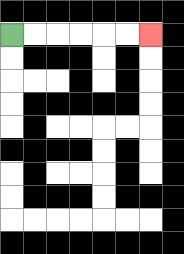{'start': '[0, 1]', 'end': '[6, 1]', 'path_directions': 'R,R,R,R,R,R', 'path_coordinates': '[[0, 1], [1, 1], [2, 1], [3, 1], [4, 1], [5, 1], [6, 1]]'}